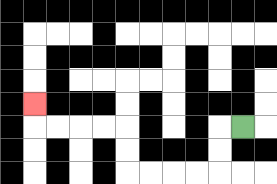{'start': '[10, 5]', 'end': '[1, 4]', 'path_directions': 'L,D,D,L,L,L,L,U,U,L,L,L,L,U', 'path_coordinates': '[[10, 5], [9, 5], [9, 6], [9, 7], [8, 7], [7, 7], [6, 7], [5, 7], [5, 6], [5, 5], [4, 5], [3, 5], [2, 5], [1, 5], [1, 4]]'}